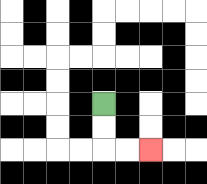{'start': '[4, 4]', 'end': '[6, 6]', 'path_directions': 'D,D,R,R', 'path_coordinates': '[[4, 4], [4, 5], [4, 6], [5, 6], [6, 6]]'}